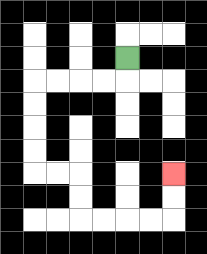{'start': '[5, 2]', 'end': '[7, 7]', 'path_directions': 'D,L,L,L,L,D,D,D,D,R,R,D,D,R,R,R,R,U,U', 'path_coordinates': '[[5, 2], [5, 3], [4, 3], [3, 3], [2, 3], [1, 3], [1, 4], [1, 5], [1, 6], [1, 7], [2, 7], [3, 7], [3, 8], [3, 9], [4, 9], [5, 9], [6, 9], [7, 9], [7, 8], [7, 7]]'}